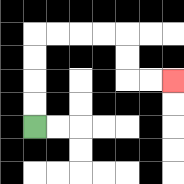{'start': '[1, 5]', 'end': '[7, 3]', 'path_directions': 'U,U,U,U,R,R,R,R,D,D,R,R', 'path_coordinates': '[[1, 5], [1, 4], [1, 3], [1, 2], [1, 1], [2, 1], [3, 1], [4, 1], [5, 1], [5, 2], [5, 3], [6, 3], [7, 3]]'}